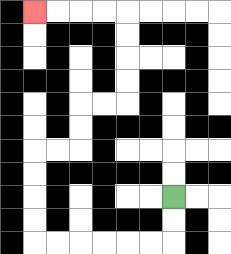{'start': '[7, 8]', 'end': '[1, 0]', 'path_directions': 'D,D,L,L,L,L,L,L,U,U,U,U,R,R,U,U,R,R,U,U,U,U,L,L,L,L', 'path_coordinates': '[[7, 8], [7, 9], [7, 10], [6, 10], [5, 10], [4, 10], [3, 10], [2, 10], [1, 10], [1, 9], [1, 8], [1, 7], [1, 6], [2, 6], [3, 6], [3, 5], [3, 4], [4, 4], [5, 4], [5, 3], [5, 2], [5, 1], [5, 0], [4, 0], [3, 0], [2, 0], [1, 0]]'}